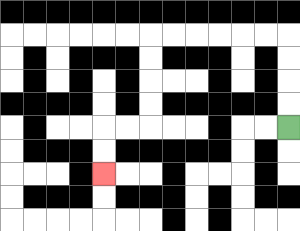{'start': '[12, 5]', 'end': '[4, 7]', 'path_directions': 'U,U,U,U,L,L,L,L,L,L,D,D,D,D,L,L,D,D', 'path_coordinates': '[[12, 5], [12, 4], [12, 3], [12, 2], [12, 1], [11, 1], [10, 1], [9, 1], [8, 1], [7, 1], [6, 1], [6, 2], [6, 3], [6, 4], [6, 5], [5, 5], [4, 5], [4, 6], [4, 7]]'}